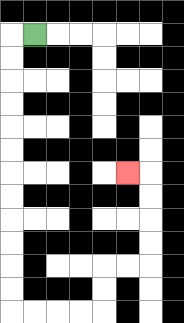{'start': '[1, 1]', 'end': '[5, 7]', 'path_directions': 'L,D,D,D,D,D,D,D,D,D,D,D,D,R,R,R,R,U,U,R,R,U,U,U,U,L', 'path_coordinates': '[[1, 1], [0, 1], [0, 2], [0, 3], [0, 4], [0, 5], [0, 6], [0, 7], [0, 8], [0, 9], [0, 10], [0, 11], [0, 12], [0, 13], [1, 13], [2, 13], [3, 13], [4, 13], [4, 12], [4, 11], [5, 11], [6, 11], [6, 10], [6, 9], [6, 8], [6, 7], [5, 7]]'}